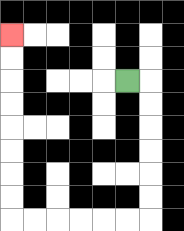{'start': '[5, 3]', 'end': '[0, 1]', 'path_directions': 'R,D,D,D,D,D,D,L,L,L,L,L,L,U,U,U,U,U,U,U,U', 'path_coordinates': '[[5, 3], [6, 3], [6, 4], [6, 5], [6, 6], [6, 7], [6, 8], [6, 9], [5, 9], [4, 9], [3, 9], [2, 9], [1, 9], [0, 9], [0, 8], [0, 7], [0, 6], [0, 5], [0, 4], [0, 3], [0, 2], [0, 1]]'}